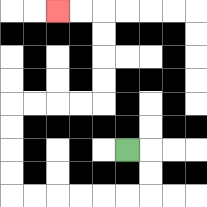{'start': '[5, 6]', 'end': '[2, 0]', 'path_directions': 'R,D,D,L,L,L,L,L,L,U,U,U,U,R,R,R,R,U,U,U,U,L,L', 'path_coordinates': '[[5, 6], [6, 6], [6, 7], [6, 8], [5, 8], [4, 8], [3, 8], [2, 8], [1, 8], [0, 8], [0, 7], [0, 6], [0, 5], [0, 4], [1, 4], [2, 4], [3, 4], [4, 4], [4, 3], [4, 2], [4, 1], [4, 0], [3, 0], [2, 0]]'}